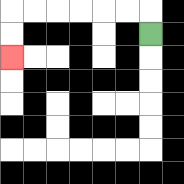{'start': '[6, 1]', 'end': '[0, 2]', 'path_directions': 'U,L,L,L,L,L,L,D,D', 'path_coordinates': '[[6, 1], [6, 0], [5, 0], [4, 0], [3, 0], [2, 0], [1, 0], [0, 0], [0, 1], [0, 2]]'}